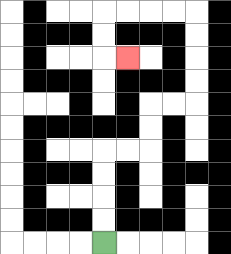{'start': '[4, 10]', 'end': '[5, 2]', 'path_directions': 'U,U,U,U,R,R,U,U,R,R,U,U,U,U,L,L,L,L,D,D,R', 'path_coordinates': '[[4, 10], [4, 9], [4, 8], [4, 7], [4, 6], [5, 6], [6, 6], [6, 5], [6, 4], [7, 4], [8, 4], [8, 3], [8, 2], [8, 1], [8, 0], [7, 0], [6, 0], [5, 0], [4, 0], [4, 1], [4, 2], [5, 2]]'}